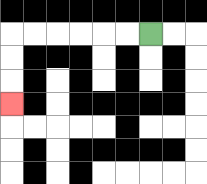{'start': '[6, 1]', 'end': '[0, 4]', 'path_directions': 'L,L,L,L,L,L,D,D,D', 'path_coordinates': '[[6, 1], [5, 1], [4, 1], [3, 1], [2, 1], [1, 1], [0, 1], [0, 2], [0, 3], [0, 4]]'}